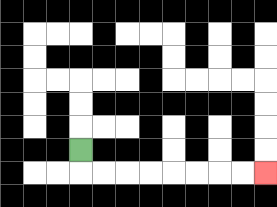{'start': '[3, 6]', 'end': '[11, 7]', 'path_directions': 'D,R,R,R,R,R,R,R,R', 'path_coordinates': '[[3, 6], [3, 7], [4, 7], [5, 7], [6, 7], [7, 7], [8, 7], [9, 7], [10, 7], [11, 7]]'}